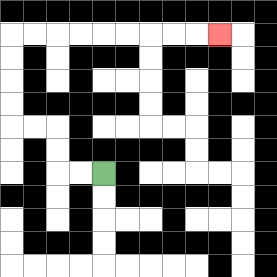{'start': '[4, 7]', 'end': '[9, 1]', 'path_directions': 'L,L,U,U,L,L,U,U,U,U,R,R,R,R,R,R,R,R,R', 'path_coordinates': '[[4, 7], [3, 7], [2, 7], [2, 6], [2, 5], [1, 5], [0, 5], [0, 4], [0, 3], [0, 2], [0, 1], [1, 1], [2, 1], [3, 1], [4, 1], [5, 1], [6, 1], [7, 1], [8, 1], [9, 1]]'}